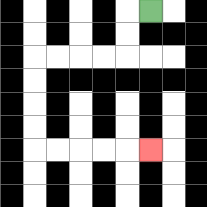{'start': '[6, 0]', 'end': '[6, 6]', 'path_directions': 'L,D,D,L,L,L,L,D,D,D,D,R,R,R,R,R', 'path_coordinates': '[[6, 0], [5, 0], [5, 1], [5, 2], [4, 2], [3, 2], [2, 2], [1, 2], [1, 3], [1, 4], [1, 5], [1, 6], [2, 6], [3, 6], [4, 6], [5, 6], [6, 6]]'}